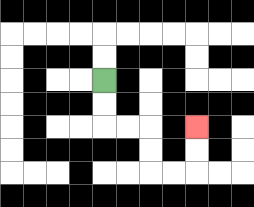{'start': '[4, 3]', 'end': '[8, 5]', 'path_directions': 'D,D,R,R,D,D,R,R,U,U', 'path_coordinates': '[[4, 3], [4, 4], [4, 5], [5, 5], [6, 5], [6, 6], [6, 7], [7, 7], [8, 7], [8, 6], [8, 5]]'}